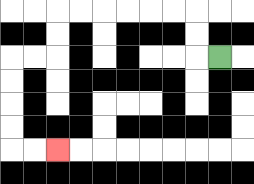{'start': '[9, 2]', 'end': '[2, 6]', 'path_directions': 'L,U,U,L,L,L,L,L,L,D,D,L,L,D,D,D,D,R,R', 'path_coordinates': '[[9, 2], [8, 2], [8, 1], [8, 0], [7, 0], [6, 0], [5, 0], [4, 0], [3, 0], [2, 0], [2, 1], [2, 2], [1, 2], [0, 2], [0, 3], [0, 4], [0, 5], [0, 6], [1, 6], [2, 6]]'}